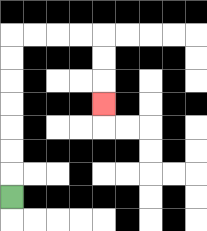{'start': '[0, 8]', 'end': '[4, 4]', 'path_directions': 'U,U,U,U,U,U,U,R,R,R,R,D,D,D', 'path_coordinates': '[[0, 8], [0, 7], [0, 6], [0, 5], [0, 4], [0, 3], [0, 2], [0, 1], [1, 1], [2, 1], [3, 1], [4, 1], [4, 2], [4, 3], [4, 4]]'}